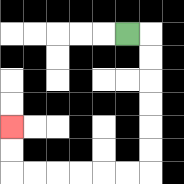{'start': '[5, 1]', 'end': '[0, 5]', 'path_directions': 'R,D,D,D,D,D,D,L,L,L,L,L,L,U,U', 'path_coordinates': '[[5, 1], [6, 1], [6, 2], [6, 3], [6, 4], [6, 5], [6, 6], [6, 7], [5, 7], [4, 7], [3, 7], [2, 7], [1, 7], [0, 7], [0, 6], [0, 5]]'}